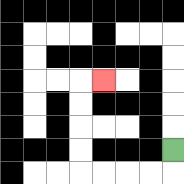{'start': '[7, 6]', 'end': '[4, 3]', 'path_directions': 'D,L,L,L,L,U,U,U,U,R', 'path_coordinates': '[[7, 6], [7, 7], [6, 7], [5, 7], [4, 7], [3, 7], [3, 6], [3, 5], [3, 4], [3, 3], [4, 3]]'}